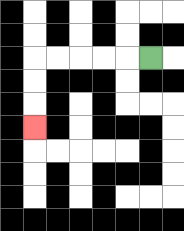{'start': '[6, 2]', 'end': '[1, 5]', 'path_directions': 'L,L,L,L,L,D,D,D', 'path_coordinates': '[[6, 2], [5, 2], [4, 2], [3, 2], [2, 2], [1, 2], [1, 3], [1, 4], [1, 5]]'}